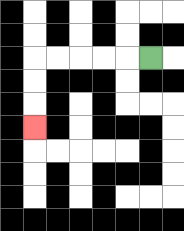{'start': '[6, 2]', 'end': '[1, 5]', 'path_directions': 'L,L,L,L,L,D,D,D', 'path_coordinates': '[[6, 2], [5, 2], [4, 2], [3, 2], [2, 2], [1, 2], [1, 3], [1, 4], [1, 5]]'}